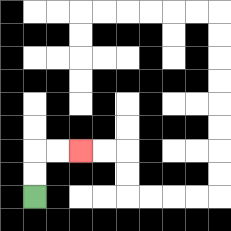{'start': '[1, 8]', 'end': '[3, 6]', 'path_directions': 'U,U,R,R', 'path_coordinates': '[[1, 8], [1, 7], [1, 6], [2, 6], [3, 6]]'}